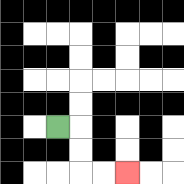{'start': '[2, 5]', 'end': '[5, 7]', 'path_directions': 'R,D,D,R,R', 'path_coordinates': '[[2, 5], [3, 5], [3, 6], [3, 7], [4, 7], [5, 7]]'}